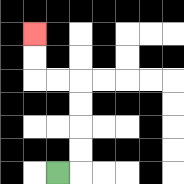{'start': '[2, 7]', 'end': '[1, 1]', 'path_directions': 'R,U,U,U,U,L,L,U,U', 'path_coordinates': '[[2, 7], [3, 7], [3, 6], [3, 5], [3, 4], [3, 3], [2, 3], [1, 3], [1, 2], [1, 1]]'}